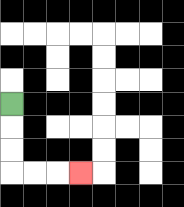{'start': '[0, 4]', 'end': '[3, 7]', 'path_directions': 'D,D,D,R,R,R', 'path_coordinates': '[[0, 4], [0, 5], [0, 6], [0, 7], [1, 7], [2, 7], [3, 7]]'}